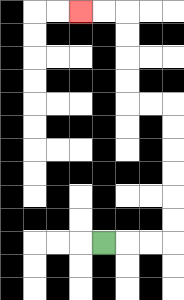{'start': '[4, 10]', 'end': '[3, 0]', 'path_directions': 'R,R,R,U,U,U,U,U,U,L,L,U,U,U,U,L,L', 'path_coordinates': '[[4, 10], [5, 10], [6, 10], [7, 10], [7, 9], [7, 8], [7, 7], [7, 6], [7, 5], [7, 4], [6, 4], [5, 4], [5, 3], [5, 2], [5, 1], [5, 0], [4, 0], [3, 0]]'}